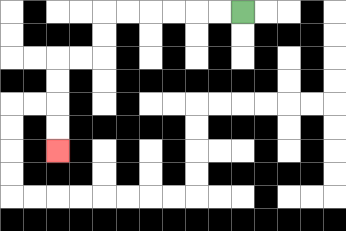{'start': '[10, 0]', 'end': '[2, 6]', 'path_directions': 'L,L,L,L,L,L,D,D,L,L,D,D,D,D', 'path_coordinates': '[[10, 0], [9, 0], [8, 0], [7, 0], [6, 0], [5, 0], [4, 0], [4, 1], [4, 2], [3, 2], [2, 2], [2, 3], [2, 4], [2, 5], [2, 6]]'}